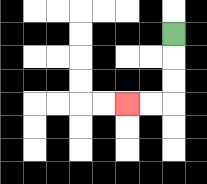{'start': '[7, 1]', 'end': '[5, 4]', 'path_directions': 'D,D,D,L,L', 'path_coordinates': '[[7, 1], [7, 2], [7, 3], [7, 4], [6, 4], [5, 4]]'}